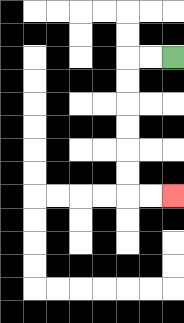{'start': '[7, 2]', 'end': '[7, 8]', 'path_directions': 'L,L,D,D,D,D,D,D,R,R', 'path_coordinates': '[[7, 2], [6, 2], [5, 2], [5, 3], [5, 4], [5, 5], [5, 6], [5, 7], [5, 8], [6, 8], [7, 8]]'}